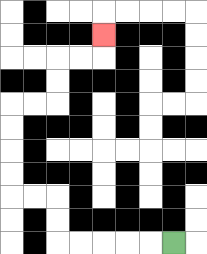{'start': '[7, 10]', 'end': '[4, 1]', 'path_directions': 'L,L,L,L,L,U,U,L,L,U,U,U,U,R,R,U,U,R,R,U', 'path_coordinates': '[[7, 10], [6, 10], [5, 10], [4, 10], [3, 10], [2, 10], [2, 9], [2, 8], [1, 8], [0, 8], [0, 7], [0, 6], [0, 5], [0, 4], [1, 4], [2, 4], [2, 3], [2, 2], [3, 2], [4, 2], [4, 1]]'}